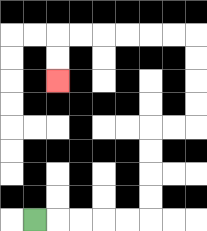{'start': '[1, 9]', 'end': '[2, 3]', 'path_directions': 'R,R,R,R,R,U,U,U,U,R,R,U,U,U,U,L,L,L,L,L,L,D,D', 'path_coordinates': '[[1, 9], [2, 9], [3, 9], [4, 9], [5, 9], [6, 9], [6, 8], [6, 7], [6, 6], [6, 5], [7, 5], [8, 5], [8, 4], [8, 3], [8, 2], [8, 1], [7, 1], [6, 1], [5, 1], [4, 1], [3, 1], [2, 1], [2, 2], [2, 3]]'}